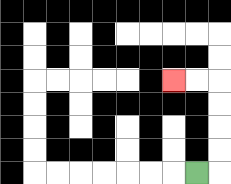{'start': '[8, 7]', 'end': '[7, 3]', 'path_directions': 'R,U,U,U,U,L,L', 'path_coordinates': '[[8, 7], [9, 7], [9, 6], [9, 5], [9, 4], [9, 3], [8, 3], [7, 3]]'}